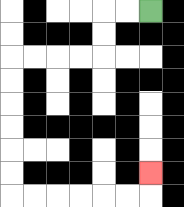{'start': '[6, 0]', 'end': '[6, 7]', 'path_directions': 'L,L,D,D,L,L,L,L,D,D,D,D,D,D,R,R,R,R,R,R,U', 'path_coordinates': '[[6, 0], [5, 0], [4, 0], [4, 1], [4, 2], [3, 2], [2, 2], [1, 2], [0, 2], [0, 3], [0, 4], [0, 5], [0, 6], [0, 7], [0, 8], [1, 8], [2, 8], [3, 8], [4, 8], [5, 8], [6, 8], [6, 7]]'}